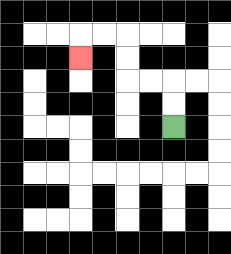{'start': '[7, 5]', 'end': '[3, 2]', 'path_directions': 'U,U,L,L,U,U,L,L,D', 'path_coordinates': '[[7, 5], [7, 4], [7, 3], [6, 3], [5, 3], [5, 2], [5, 1], [4, 1], [3, 1], [3, 2]]'}